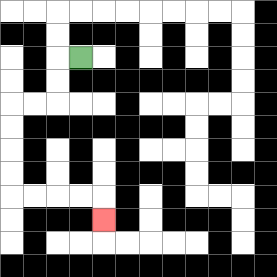{'start': '[3, 2]', 'end': '[4, 9]', 'path_directions': 'L,D,D,L,L,D,D,D,D,R,R,R,R,D', 'path_coordinates': '[[3, 2], [2, 2], [2, 3], [2, 4], [1, 4], [0, 4], [0, 5], [0, 6], [0, 7], [0, 8], [1, 8], [2, 8], [3, 8], [4, 8], [4, 9]]'}